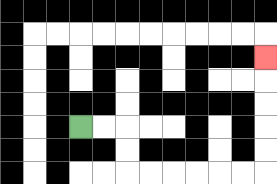{'start': '[3, 5]', 'end': '[11, 2]', 'path_directions': 'R,R,D,D,R,R,R,R,R,R,U,U,U,U,U', 'path_coordinates': '[[3, 5], [4, 5], [5, 5], [5, 6], [5, 7], [6, 7], [7, 7], [8, 7], [9, 7], [10, 7], [11, 7], [11, 6], [11, 5], [11, 4], [11, 3], [11, 2]]'}